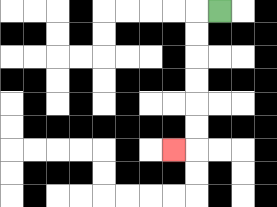{'start': '[9, 0]', 'end': '[7, 6]', 'path_directions': 'L,D,D,D,D,D,D,L', 'path_coordinates': '[[9, 0], [8, 0], [8, 1], [8, 2], [8, 3], [8, 4], [8, 5], [8, 6], [7, 6]]'}